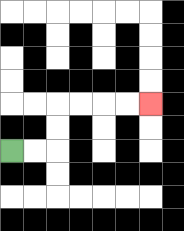{'start': '[0, 6]', 'end': '[6, 4]', 'path_directions': 'R,R,U,U,R,R,R,R', 'path_coordinates': '[[0, 6], [1, 6], [2, 6], [2, 5], [2, 4], [3, 4], [4, 4], [5, 4], [6, 4]]'}